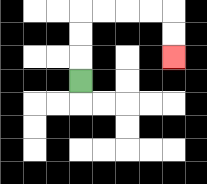{'start': '[3, 3]', 'end': '[7, 2]', 'path_directions': 'U,U,U,R,R,R,R,D,D', 'path_coordinates': '[[3, 3], [3, 2], [3, 1], [3, 0], [4, 0], [5, 0], [6, 0], [7, 0], [7, 1], [7, 2]]'}